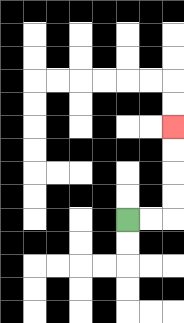{'start': '[5, 9]', 'end': '[7, 5]', 'path_directions': 'R,R,U,U,U,U', 'path_coordinates': '[[5, 9], [6, 9], [7, 9], [7, 8], [7, 7], [7, 6], [7, 5]]'}